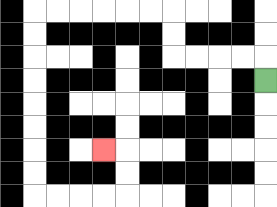{'start': '[11, 3]', 'end': '[4, 6]', 'path_directions': 'U,L,L,L,L,U,U,L,L,L,L,L,L,D,D,D,D,D,D,D,D,R,R,R,R,U,U,L', 'path_coordinates': '[[11, 3], [11, 2], [10, 2], [9, 2], [8, 2], [7, 2], [7, 1], [7, 0], [6, 0], [5, 0], [4, 0], [3, 0], [2, 0], [1, 0], [1, 1], [1, 2], [1, 3], [1, 4], [1, 5], [1, 6], [1, 7], [1, 8], [2, 8], [3, 8], [4, 8], [5, 8], [5, 7], [5, 6], [4, 6]]'}